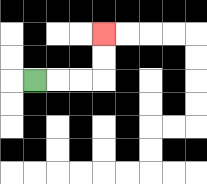{'start': '[1, 3]', 'end': '[4, 1]', 'path_directions': 'R,R,R,U,U', 'path_coordinates': '[[1, 3], [2, 3], [3, 3], [4, 3], [4, 2], [4, 1]]'}